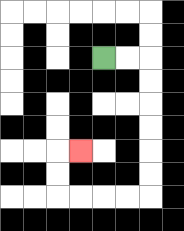{'start': '[4, 2]', 'end': '[3, 6]', 'path_directions': 'R,R,D,D,D,D,D,D,L,L,L,L,U,U,R', 'path_coordinates': '[[4, 2], [5, 2], [6, 2], [6, 3], [6, 4], [6, 5], [6, 6], [6, 7], [6, 8], [5, 8], [4, 8], [3, 8], [2, 8], [2, 7], [2, 6], [3, 6]]'}